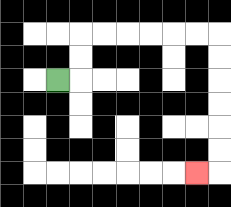{'start': '[2, 3]', 'end': '[8, 7]', 'path_directions': 'R,U,U,R,R,R,R,R,R,D,D,D,D,D,D,L', 'path_coordinates': '[[2, 3], [3, 3], [3, 2], [3, 1], [4, 1], [5, 1], [6, 1], [7, 1], [8, 1], [9, 1], [9, 2], [9, 3], [9, 4], [9, 5], [9, 6], [9, 7], [8, 7]]'}